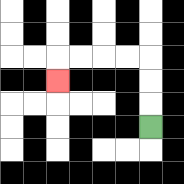{'start': '[6, 5]', 'end': '[2, 3]', 'path_directions': 'U,U,U,L,L,L,L,D', 'path_coordinates': '[[6, 5], [6, 4], [6, 3], [6, 2], [5, 2], [4, 2], [3, 2], [2, 2], [2, 3]]'}